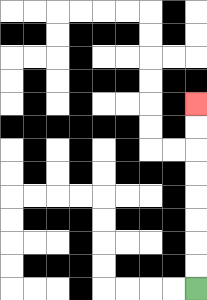{'start': '[8, 12]', 'end': '[8, 4]', 'path_directions': 'U,U,U,U,U,U,U,U', 'path_coordinates': '[[8, 12], [8, 11], [8, 10], [8, 9], [8, 8], [8, 7], [8, 6], [8, 5], [8, 4]]'}